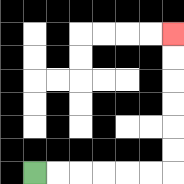{'start': '[1, 7]', 'end': '[7, 1]', 'path_directions': 'R,R,R,R,R,R,U,U,U,U,U,U', 'path_coordinates': '[[1, 7], [2, 7], [3, 7], [4, 7], [5, 7], [6, 7], [7, 7], [7, 6], [7, 5], [7, 4], [7, 3], [7, 2], [7, 1]]'}